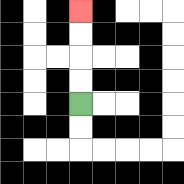{'start': '[3, 4]', 'end': '[3, 0]', 'path_directions': 'U,U,U,U', 'path_coordinates': '[[3, 4], [3, 3], [3, 2], [3, 1], [3, 0]]'}